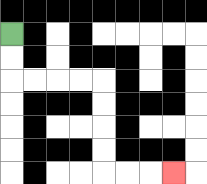{'start': '[0, 1]', 'end': '[7, 7]', 'path_directions': 'D,D,R,R,R,R,D,D,D,D,R,R,R', 'path_coordinates': '[[0, 1], [0, 2], [0, 3], [1, 3], [2, 3], [3, 3], [4, 3], [4, 4], [4, 5], [4, 6], [4, 7], [5, 7], [6, 7], [7, 7]]'}